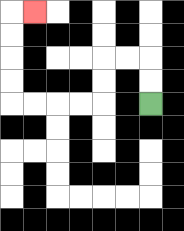{'start': '[6, 4]', 'end': '[1, 0]', 'path_directions': 'U,U,L,L,D,D,L,L,L,L,U,U,U,U,R', 'path_coordinates': '[[6, 4], [6, 3], [6, 2], [5, 2], [4, 2], [4, 3], [4, 4], [3, 4], [2, 4], [1, 4], [0, 4], [0, 3], [0, 2], [0, 1], [0, 0], [1, 0]]'}